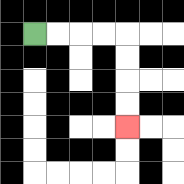{'start': '[1, 1]', 'end': '[5, 5]', 'path_directions': 'R,R,R,R,D,D,D,D', 'path_coordinates': '[[1, 1], [2, 1], [3, 1], [4, 1], [5, 1], [5, 2], [5, 3], [5, 4], [5, 5]]'}